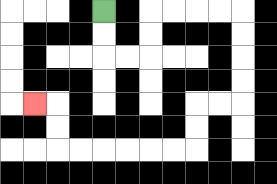{'start': '[4, 0]', 'end': '[1, 4]', 'path_directions': 'D,D,R,R,U,U,R,R,R,R,D,D,D,D,L,L,D,D,L,L,L,L,L,L,U,U,L', 'path_coordinates': '[[4, 0], [4, 1], [4, 2], [5, 2], [6, 2], [6, 1], [6, 0], [7, 0], [8, 0], [9, 0], [10, 0], [10, 1], [10, 2], [10, 3], [10, 4], [9, 4], [8, 4], [8, 5], [8, 6], [7, 6], [6, 6], [5, 6], [4, 6], [3, 6], [2, 6], [2, 5], [2, 4], [1, 4]]'}